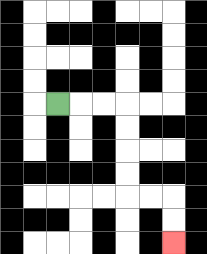{'start': '[2, 4]', 'end': '[7, 10]', 'path_directions': 'R,R,R,D,D,D,D,R,R,D,D', 'path_coordinates': '[[2, 4], [3, 4], [4, 4], [5, 4], [5, 5], [5, 6], [5, 7], [5, 8], [6, 8], [7, 8], [7, 9], [7, 10]]'}